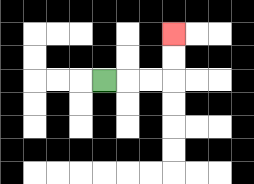{'start': '[4, 3]', 'end': '[7, 1]', 'path_directions': 'R,R,R,U,U', 'path_coordinates': '[[4, 3], [5, 3], [6, 3], [7, 3], [7, 2], [7, 1]]'}